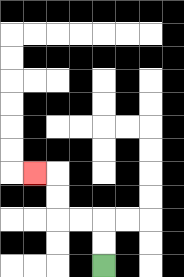{'start': '[4, 11]', 'end': '[1, 7]', 'path_directions': 'U,U,L,L,U,U,L', 'path_coordinates': '[[4, 11], [4, 10], [4, 9], [3, 9], [2, 9], [2, 8], [2, 7], [1, 7]]'}